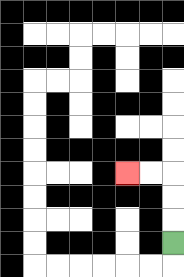{'start': '[7, 10]', 'end': '[5, 7]', 'path_directions': 'U,U,U,L,L', 'path_coordinates': '[[7, 10], [7, 9], [7, 8], [7, 7], [6, 7], [5, 7]]'}